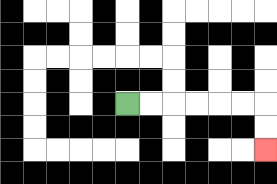{'start': '[5, 4]', 'end': '[11, 6]', 'path_directions': 'R,R,R,R,R,R,D,D', 'path_coordinates': '[[5, 4], [6, 4], [7, 4], [8, 4], [9, 4], [10, 4], [11, 4], [11, 5], [11, 6]]'}